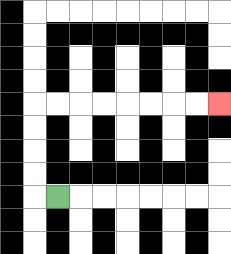{'start': '[2, 8]', 'end': '[9, 4]', 'path_directions': 'L,U,U,U,U,R,R,R,R,R,R,R,R', 'path_coordinates': '[[2, 8], [1, 8], [1, 7], [1, 6], [1, 5], [1, 4], [2, 4], [3, 4], [4, 4], [5, 4], [6, 4], [7, 4], [8, 4], [9, 4]]'}